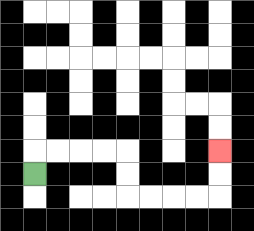{'start': '[1, 7]', 'end': '[9, 6]', 'path_directions': 'U,R,R,R,R,D,D,R,R,R,R,U,U', 'path_coordinates': '[[1, 7], [1, 6], [2, 6], [3, 6], [4, 6], [5, 6], [5, 7], [5, 8], [6, 8], [7, 8], [8, 8], [9, 8], [9, 7], [9, 6]]'}